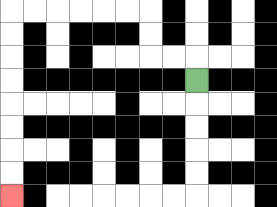{'start': '[8, 3]', 'end': '[0, 8]', 'path_directions': 'U,L,L,U,U,L,L,L,L,L,L,D,D,D,D,D,D,D,D', 'path_coordinates': '[[8, 3], [8, 2], [7, 2], [6, 2], [6, 1], [6, 0], [5, 0], [4, 0], [3, 0], [2, 0], [1, 0], [0, 0], [0, 1], [0, 2], [0, 3], [0, 4], [0, 5], [0, 6], [0, 7], [0, 8]]'}